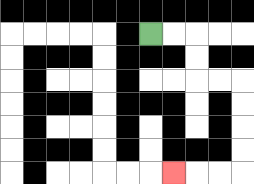{'start': '[6, 1]', 'end': '[7, 7]', 'path_directions': 'R,R,D,D,R,R,D,D,D,D,L,L,L', 'path_coordinates': '[[6, 1], [7, 1], [8, 1], [8, 2], [8, 3], [9, 3], [10, 3], [10, 4], [10, 5], [10, 6], [10, 7], [9, 7], [8, 7], [7, 7]]'}